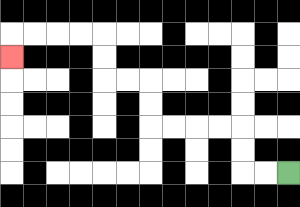{'start': '[12, 7]', 'end': '[0, 2]', 'path_directions': 'L,L,U,U,L,L,L,L,U,U,L,L,U,U,L,L,L,L,D', 'path_coordinates': '[[12, 7], [11, 7], [10, 7], [10, 6], [10, 5], [9, 5], [8, 5], [7, 5], [6, 5], [6, 4], [6, 3], [5, 3], [4, 3], [4, 2], [4, 1], [3, 1], [2, 1], [1, 1], [0, 1], [0, 2]]'}